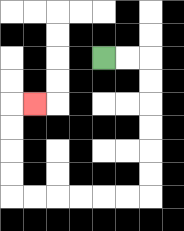{'start': '[4, 2]', 'end': '[1, 4]', 'path_directions': 'R,R,D,D,D,D,D,D,L,L,L,L,L,L,U,U,U,U,R', 'path_coordinates': '[[4, 2], [5, 2], [6, 2], [6, 3], [6, 4], [6, 5], [6, 6], [6, 7], [6, 8], [5, 8], [4, 8], [3, 8], [2, 8], [1, 8], [0, 8], [0, 7], [0, 6], [0, 5], [0, 4], [1, 4]]'}